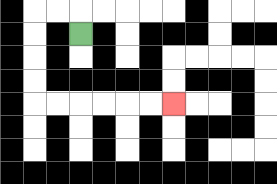{'start': '[3, 1]', 'end': '[7, 4]', 'path_directions': 'U,L,L,D,D,D,D,R,R,R,R,R,R', 'path_coordinates': '[[3, 1], [3, 0], [2, 0], [1, 0], [1, 1], [1, 2], [1, 3], [1, 4], [2, 4], [3, 4], [4, 4], [5, 4], [6, 4], [7, 4]]'}